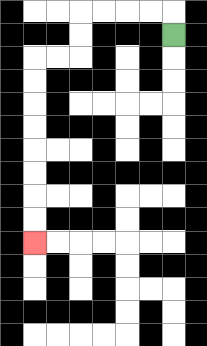{'start': '[7, 1]', 'end': '[1, 10]', 'path_directions': 'U,L,L,L,L,D,D,L,L,D,D,D,D,D,D,D,D', 'path_coordinates': '[[7, 1], [7, 0], [6, 0], [5, 0], [4, 0], [3, 0], [3, 1], [3, 2], [2, 2], [1, 2], [1, 3], [1, 4], [1, 5], [1, 6], [1, 7], [1, 8], [1, 9], [1, 10]]'}